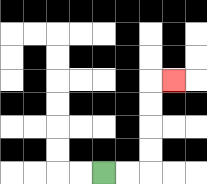{'start': '[4, 7]', 'end': '[7, 3]', 'path_directions': 'R,R,U,U,U,U,R', 'path_coordinates': '[[4, 7], [5, 7], [6, 7], [6, 6], [6, 5], [6, 4], [6, 3], [7, 3]]'}